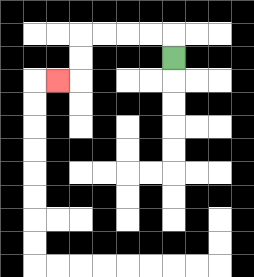{'start': '[7, 2]', 'end': '[2, 3]', 'path_directions': 'U,L,L,L,L,D,D,L', 'path_coordinates': '[[7, 2], [7, 1], [6, 1], [5, 1], [4, 1], [3, 1], [3, 2], [3, 3], [2, 3]]'}